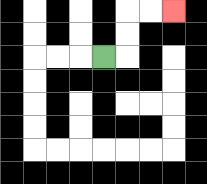{'start': '[4, 2]', 'end': '[7, 0]', 'path_directions': 'R,U,U,R,R', 'path_coordinates': '[[4, 2], [5, 2], [5, 1], [5, 0], [6, 0], [7, 0]]'}